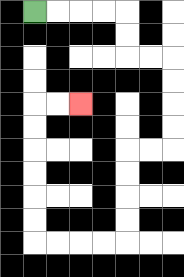{'start': '[1, 0]', 'end': '[3, 4]', 'path_directions': 'R,R,R,R,D,D,R,R,D,D,D,D,L,L,D,D,D,D,L,L,L,L,U,U,U,U,U,U,R,R', 'path_coordinates': '[[1, 0], [2, 0], [3, 0], [4, 0], [5, 0], [5, 1], [5, 2], [6, 2], [7, 2], [7, 3], [7, 4], [7, 5], [7, 6], [6, 6], [5, 6], [5, 7], [5, 8], [5, 9], [5, 10], [4, 10], [3, 10], [2, 10], [1, 10], [1, 9], [1, 8], [1, 7], [1, 6], [1, 5], [1, 4], [2, 4], [3, 4]]'}